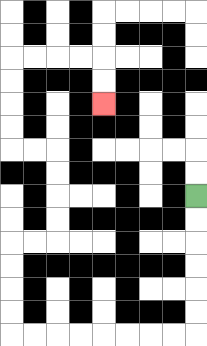{'start': '[8, 8]', 'end': '[4, 4]', 'path_directions': 'D,D,D,D,D,D,L,L,L,L,L,L,L,L,U,U,U,U,R,R,U,U,U,U,L,L,U,U,U,U,R,R,R,R,D,D', 'path_coordinates': '[[8, 8], [8, 9], [8, 10], [8, 11], [8, 12], [8, 13], [8, 14], [7, 14], [6, 14], [5, 14], [4, 14], [3, 14], [2, 14], [1, 14], [0, 14], [0, 13], [0, 12], [0, 11], [0, 10], [1, 10], [2, 10], [2, 9], [2, 8], [2, 7], [2, 6], [1, 6], [0, 6], [0, 5], [0, 4], [0, 3], [0, 2], [1, 2], [2, 2], [3, 2], [4, 2], [4, 3], [4, 4]]'}